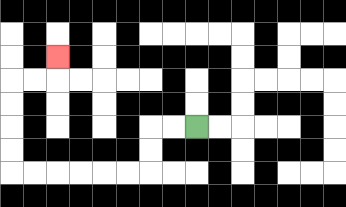{'start': '[8, 5]', 'end': '[2, 2]', 'path_directions': 'L,L,D,D,L,L,L,L,L,L,U,U,U,U,R,R,U', 'path_coordinates': '[[8, 5], [7, 5], [6, 5], [6, 6], [6, 7], [5, 7], [4, 7], [3, 7], [2, 7], [1, 7], [0, 7], [0, 6], [0, 5], [0, 4], [0, 3], [1, 3], [2, 3], [2, 2]]'}